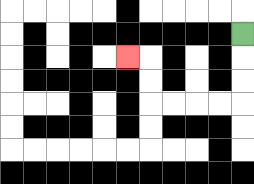{'start': '[10, 1]', 'end': '[5, 2]', 'path_directions': 'D,D,D,L,L,L,L,U,U,L', 'path_coordinates': '[[10, 1], [10, 2], [10, 3], [10, 4], [9, 4], [8, 4], [7, 4], [6, 4], [6, 3], [6, 2], [5, 2]]'}